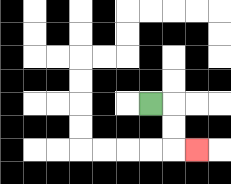{'start': '[6, 4]', 'end': '[8, 6]', 'path_directions': 'R,D,D,R', 'path_coordinates': '[[6, 4], [7, 4], [7, 5], [7, 6], [8, 6]]'}